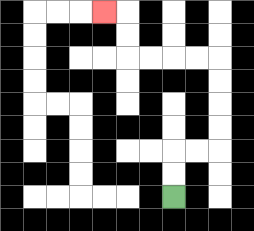{'start': '[7, 8]', 'end': '[4, 0]', 'path_directions': 'U,U,R,R,U,U,U,U,L,L,L,L,U,U,L', 'path_coordinates': '[[7, 8], [7, 7], [7, 6], [8, 6], [9, 6], [9, 5], [9, 4], [9, 3], [9, 2], [8, 2], [7, 2], [6, 2], [5, 2], [5, 1], [5, 0], [4, 0]]'}